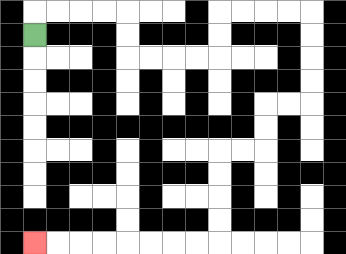{'start': '[1, 1]', 'end': '[1, 10]', 'path_directions': 'U,R,R,R,R,D,D,R,R,R,R,U,U,R,R,R,R,D,D,D,D,L,L,D,D,L,L,D,D,D,D,L,L,L,L,L,L,L,L', 'path_coordinates': '[[1, 1], [1, 0], [2, 0], [3, 0], [4, 0], [5, 0], [5, 1], [5, 2], [6, 2], [7, 2], [8, 2], [9, 2], [9, 1], [9, 0], [10, 0], [11, 0], [12, 0], [13, 0], [13, 1], [13, 2], [13, 3], [13, 4], [12, 4], [11, 4], [11, 5], [11, 6], [10, 6], [9, 6], [9, 7], [9, 8], [9, 9], [9, 10], [8, 10], [7, 10], [6, 10], [5, 10], [4, 10], [3, 10], [2, 10], [1, 10]]'}